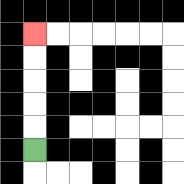{'start': '[1, 6]', 'end': '[1, 1]', 'path_directions': 'U,U,U,U,U', 'path_coordinates': '[[1, 6], [1, 5], [1, 4], [1, 3], [1, 2], [1, 1]]'}